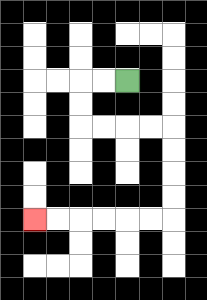{'start': '[5, 3]', 'end': '[1, 9]', 'path_directions': 'L,L,D,D,R,R,R,R,D,D,D,D,L,L,L,L,L,L', 'path_coordinates': '[[5, 3], [4, 3], [3, 3], [3, 4], [3, 5], [4, 5], [5, 5], [6, 5], [7, 5], [7, 6], [7, 7], [7, 8], [7, 9], [6, 9], [5, 9], [4, 9], [3, 9], [2, 9], [1, 9]]'}